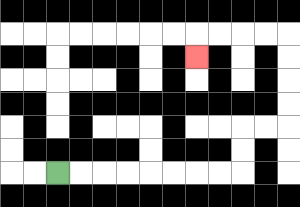{'start': '[2, 7]', 'end': '[8, 2]', 'path_directions': 'R,R,R,R,R,R,R,R,U,U,R,R,U,U,U,U,L,L,L,L,D', 'path_coordinates': '[[2, 7], [3, 7], [4, 7], [5, 7], [6, 7], [7, 7], [8, 7], [9, 7], [10, 7], [10, 6], [10, 5], [11, 5], [12, 5], [12, 4], [12, 3], [12, 2], [12, 1], [11, 1], [10, 1], [9, 1], [8, 1], [8, 2]]'}